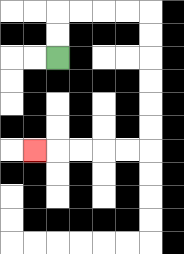{'start': '[2, 2]', 'end': '[1, 6]', 'path_directions': 'U,U,R,R,R,R,D,D,D,D,D,D,L,L,L,L,L', 'path_coordinates': '[[2, 2], [2, 1], [2, 0], [3, 0], [4, 0], [5, 0], [6, 0], [6, 1], [6, 2], [6, 3], [6, 4], [6, 5], [6, 6], [5, 6], [4, 6], [3, 6], [2, 6], [1, 6]]'}